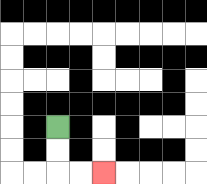{'start': '[2, 5]', 'end': '[4, 7]', 'path_directions': 'D,D,R,R', 'path_coordinates': '[[2, 5], [2, 6], [2, 7], [3, 7], [4, 7]]'}